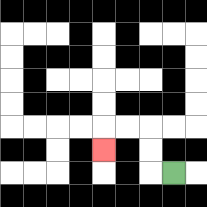{'start': '[7, 7]', 'end': '[4, 6]', 'path_directions': 'L,U,U,L,L,D', 'path_coordinates': '[[7, 7], [6, 7], [6, 6], [6, 5], [5, 5], [4, 5], [4, 6]]'}